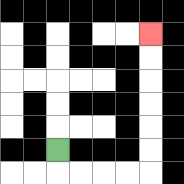{'start': '[2, 6]', 'end': '[6, 1]', 'path_directions': 'D,R,R,R,R,U,U,U,U,U,U', 'path_coordinates': '[[2, 6], [2, 7], [3, 7], [4, 7], [5, 7], [6, 7], [6, 6], [6, 5], [6, 4], [6, 3], [6, 2], [6, 1]]'}